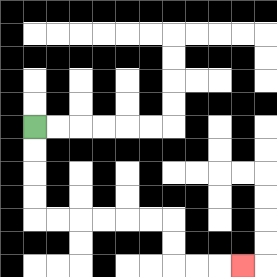{'start': '[1, 5]', 'end': '[10, 11]', 'path_directions': 'D,D,D,D,R,R,R,R,R,R,D,D,R,R,R', 'path_coordinates': '[[1, 5], [1, 6], [1, 7], [1, 8], [1, 9], [2, 9], [3, 9], [4, 9], [5, 9], [6, 9], [7, 9], [7, 10], [7, 11], [8, 11], [9, 11], [10, 11]]'}